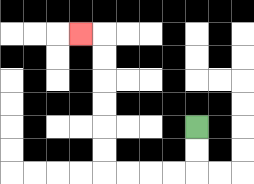{'start': '[8, 5]', 'end': '[3, 1]', 'path_directions': 'D,D,L,L,L,L,U,U,U,U,U,U,L', 'path_coordinates': '[[8, 5], [8, 6], [8, 7], [7, 7], [6, 7], [5, 7], [4, 7], [4, 6], [4, 5], [4, 4], [4, 3], [4, 2], [4, 1], [3, 1]]'}